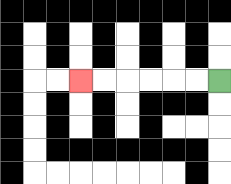{'start': '[9, 3]', 'end': '[3, 3]', 'path_directions': 'L,L,L,L,L,L', 'path_coordinates': '[[9, 3], [8, 3], [7, 3], [6, 3], [5, 3], [4, 3], [3, 3]]'}